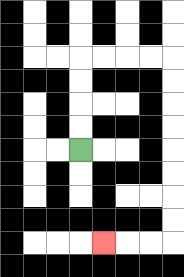{'start': '[3, 6]', 'end': '[4, 10]', 'path_directions': 'U,U,U,U,R,R,R,R,D,D,D,D,D,D,D,D,L,L,L', 'path_coordinates': '[[3, 6], [3, 5], [3, 4], [3, 3], [3, 2], [4, 2], [5, 2], [6, 2], [7, 2], [7, 3], [7, 4], [7, 5], [7, 6], [7, 7], [7, 8], [7, 9], [7, 10], [6, 10], [5, 10], [4, 10]]'}